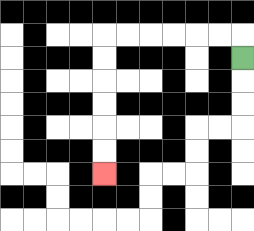{'start': '[10, 2]', 'end': '[4, 7]', 'path_directions': 'U,L,L,L,L,L,L,D,D,D,D,D,D', 'path_coordinates': '[[10, 2], [10, 1], [9, 1], [8, 1], [7, 1], [6, 1], [5, 1], [4, 1], [4, 2], [4, 3], [4, 4], [4, 5], [4, 6], [4, 7]]'}